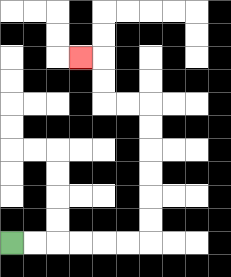{'start': '[0, 10]', 'end': '[3, 2]', 'path_directions': 'R,R,R,R,R,R,U,U,U,U,U,U,L,L,U,U,L', 'path_coordinates': '[[0, 10], [1, 10], [2, 10], [3, 10], [4, 10], [5, 10], [6, 10], [6, 9], [6, 8], [6, 7], [6, 6], [6, 5], [6, 4], [5, 4], [4, 4], [4, 3], [4, 2], [3, 2]]'}